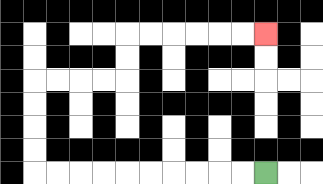{'start': '[11, 7]', 'end': '[11, 1]', 'path_directions': 'L,L,L,L,L,L,L,L,L,L,U,U,U,U,R,R,R,R,U,U,R,R,R,R,R,R', 'path_coordinates': '[[11, 7], [10, 7], [9, 7], [8, 7], [7, 7], [6, 7], [5, 7], [4, 7], [3, 7], [2, 7], [1, 7], [1, 6], [1, 5], [1, 4], [1, 3], [2, 3], [3, 3], [4, 3], [5, 3], [5, 2], [5, 1], [6, 1], [7, 1], [8, 1], [9, 1], [10, 1], [11, 1]]'}